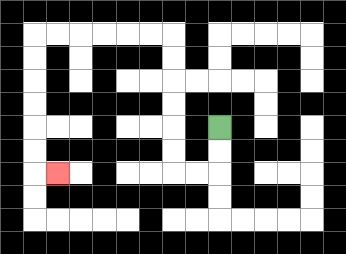{'start': '[9, 5]', 'end': '[2, 7]', 'path_directions': 'D,D,L,L,U,U,U,U,U,U,L,L,L,L,L,L,D,D,D,D,D,D,R', 'path_coordinates': '[[9, 5], [9, 6], [9, 7], [8, 7], [7, 7], [7, 6], [7, 5], [7, 4], [7, 3], [7, 2], [7, 1], [6, 1], [5, 1], [4, 1], [3, 1], [2, 1], [1, 1], [1, 2], [1, 3], [1, 4], [1, 5], [1, 6], [1, 7], [2, 7]]'}